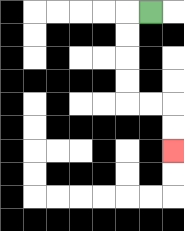{'start': '[6, 0]', 'end': '[7, 6]', 'path_directions': 'L,D,D,D,D,R,R,D,D', 'path_coordinates': '[[6, 0], [5, 0], [5, 1], [5, 2], [5, 3], [5, 4], [6, 4], [7, 4], [7, 5], [7, 6]]'}